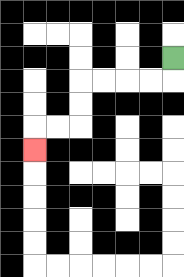{'start': '[7, 2]', 'end': '[1, 6]', 'path_directions': 'D,L,L,L,L,D,D,L,L,D', 'path_coordinates': '[[7, 2], [7, 3], [6, 3], [5, 3], [4, 3], [3, 3], [3, 4], [3, 5], [2, 5], [1, 5], [1, 6]]'}